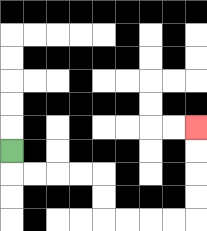{'start': '[0, 6]', 'end': '[8, 5]', 'path_directions': 'D,R,R,R,R,D,D,R,R,R,R,U,U,U,U', 'path_coordinates': '[[0, 6], [0, 7], [1, 7], [2, 7], [3, 7], [4, 7], [4, 8], [4, 9], [5, 9], [6, 9], [7, 9], [8, 9], [8, 8], [8, 7], [8, 6], [8, 5]]'}